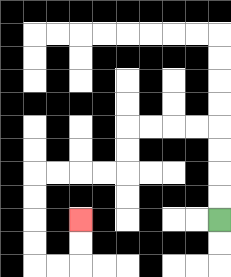{'start': '[9, 9]', 'end': '[3, 9]', 'path_directions': 'U,U,U,U,L,L,L,L,D,D,L,L,L,L,D,D,D,D,R,R,U,U', 'path_coordinates': '[[9, 9], [9, 8], [9, 7], [9, 6], [9, 5], [8, 5], [7, 5], [6, 5], [5, 5], [5, 6], [5, 7], [4, 7], [3, 7], [2, 7], [1, 7], [1, 8], [1, 9], [1, 10], [1, 11], [2, 11], [3, 11], [3, 10], [3, 9]]'}